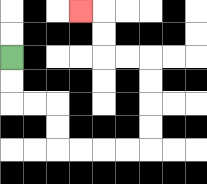{'start': '[0, 2]', 'end': '[3, 0]', 'path_directions': 'D,D,R,R,D,D,R,R,R,R,U,U,U,U,L,L,U,U,L', 'path_coordinates': '[[0, 2], [0, 3], [0, 4], [1, 4], [2, 4], [2, 5], [2, 6], [3, 6], [4, 6], [5, 6], [6, 6], [6, 5], [6, 4], [6, 3], [6, 2], [5, 2], [4, 2], [4, 1], [4, 0], [3, 0]]'}